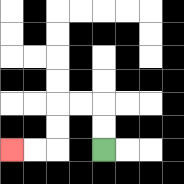{'start': '[4, 6]', 'end': '[0, 6]', 'path_directions': 'U,U,L,L,D,D,L,L', 'path_coordinates': '[[4, 6], [4, 5], [4, 4], [3, 4], [2, 4], [2, 5], [2, 6], [1, 6], [0, 6]]'}